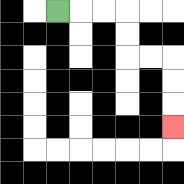{'start': '[2, 0]', 'end': '[7, 5]', 'path_directions': 'R,R,R,D,D,R,R,D,D,D', 'path_coordinates': '[[2, 0], [3, 0], [4, 0], [5, 0], [5, 1], [5, 2], [6, 2], [7, 2], [7, 3], [7, 4], [7, 5]]'}